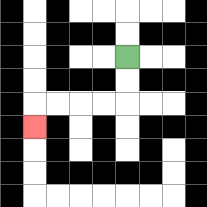{'start': '[5, 2]', 'end': '[1, 5]', 'path_directions': 'D,D,L,L,L,L,D', 'path_coordinates': '[[5, 2], [5, 3], [5, 4], [4, 4], [3, 4], [2, 4], [1, 4], [1, 5]]'}